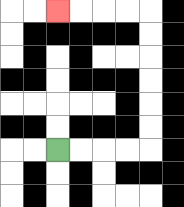{'start': '[2, 6]', 'end': '[2, 0]', 'path_directions': 'R,R,R,R,U,U,U,U,U,U,L,L,L,L', 'path_coordinates': '[[2, 6], [3, 6], [4, 6], [5, 6], [6, 6], [6, 5], [6, 4], [6, 3], [6, 2], [6, 1], [6, 0], [5, 0], [4, 0], [3, 0], [2, 0]]'}